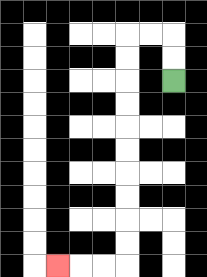{'start': '[7, 3]', 'end': '[2, 11]', 'path_directions': 'U,U,L,L,D,D,D,D,D,D,D,D,D,D,L,L,L', 'path_coordinates': '[[7, 3], [7, 2], [7, 1], [6, 1], [5, 1], [5, 2], [5, 3], [5, 4], [5, 5], [5, 6], [5, 7], [5, 8], [5, 9], [5, 10], [5, 11], [4, 11], [3, 11], [2, 11]]'}